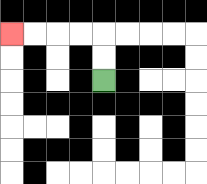{'start': '[4, 3]', 'end': '[0, 1]', 'path_directions': 'U,U,L,L,L,L', 'path_coordinates': '[[4, 3], [4, 2], [4, 1], [3, 1], [2, 1], [1, 1], [0, 1]]'}